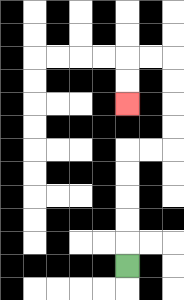{'start': '[5, 11]', 'end': '[5, 4]', 'path_directions': 'U,U,U,U,U,R,R,U,U,U,U,L,L,D,D', 'path_coordinates': '[[5, 11], [5, 10], [5, 9], [5, 8], [5, 7], [5, 6], [6, 6], [7, 6], [7, 5], [7, 4], [7, 3], [7, 2], [6, 2], [5, 2], [5, 3], [5, 4]]'}